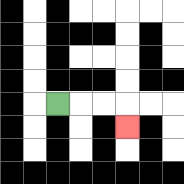{'start': '[2, 4]', 'end': '[5, 5]', 'path_directions': 'R,R,R,D', 'path_coordinates': '[[2, 4], [3, 4], [4, 4], [5, 4], [5, 5]]'}